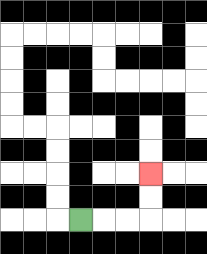{'start': '[3, 9]', 'end': '[6, 7]', 'path_directions': 'R,R,R,U,U', 'path_coordinates': '[[3, 9], [4, 9], [5, 9], [6, 9], [6, 8], [6, 7]]'}